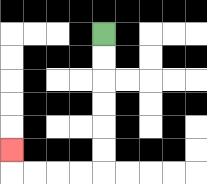{'start': '[4, 1]', 'end': '[0, 6]', 'path_directions': 'D,D,D,D,D,D,L,L,L,L,U', 'path_coordinates': '[[4, 1], [4, 2], [4, 3], [4, 4], [4, 5], [4, 6], [4, 7], [3, 7], [2, 7], [1, 7], [0, 7], [0, 6]]'}